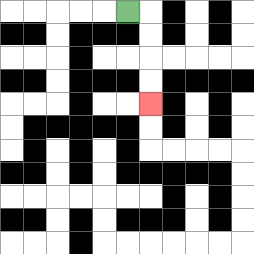{'start': '[5, 0]', 'end': '[6, 4]', 'path_directions': 'R,D,D,D,D', 'path_coordinates': '[[5, 0], [6, 0], [6, 1], [6, 2], [6, 3], [6, 4]]'}